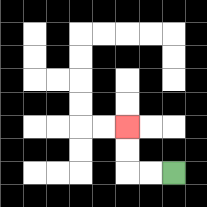{'start': '[7, 7]', 'end': '[5, 5]', 'path_directions': 'L,L,U,U', 'path_coordinates': '[[7, 7], [6, 7], [5, 7], [5, 6], [5, 5]]'}